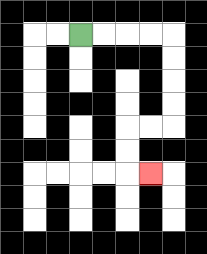{'start': '[3, 1]', 'end': '[6, 7]', 'path_directions': 'R,R,R,R,D,D,D,D,L,L,D,D,R', 'path_coordinates': '[[3, 1], [4, 1], [5, 1], [6, 1], [7, 1], [7, 2], [7, 3], [7, 4], [7, 5], [6, 5], [5, 5], [5, 6], [5, 7], [6, 7]]'}